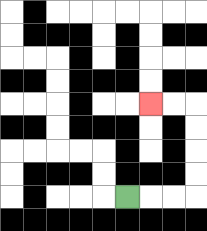{'start': '[5, 8]', 'end': '[6, 4]', 'path_directions': 'R,R,R,U,U,U,U,L,L', 'path_coordinates': '[[5, 8], [6, 8], [7, 8], [8, 8], [8, 7], [8, 6], [8, 5], [8, 4], [7, 4], [6, 4]]'}